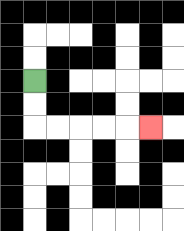{'start': '[1, 3]', 'end': '[6, 5]', 'path_directions': 'D,D,R,R,R,R,R', 'path_coordinates': '[[1, 3], [1, 4], [1, 5], [2, 5], [3, 5], [4, 5], [5, 5], [6, 5]]'}